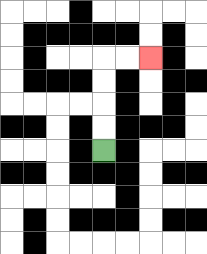{'start': '[4, 6]', 'end': '[6, 2]', 'path_directions': 'U,U,U,U,R,R', 'path_coordinates': '[[4, 6], [4, 5], [4, 4], [4, 3], [4, 2], [5, 2], [6, 2]]'}